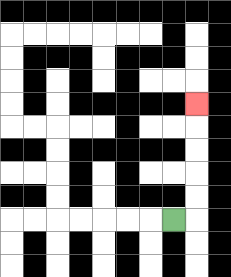{'start': '[7, 9]', 'end': '[8, 4]', 'path_directions': 'R,U,U,U,U,U', 'path_coordinates': '[[7, 9], [8, 9], [8, 8], [8, 7], [8, 6], [8, 5], [8, 4]]'}